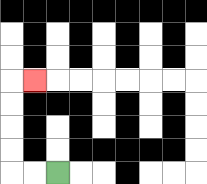{'start': '[2, 7]', 'end': '[1, 3]', 'path_directions': 'L,L,U,U,U,U,R', 'path_coordinates': '[[2, 7], [1, 7], [0, 7], [0, 6], [0, 5], [0, 4], [0, 3], [1, 3]]'}